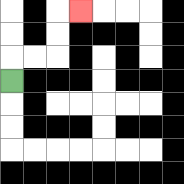{'start': '[0, 3]', 'end': '[3, 0]', 'path_directions': 'U,R,R,U,U,R', 'path_coordinates': '[[0, 3], [0, 2], [1, 2], [2, 2], [2, 1], [2, 0], [3, 0]]'}